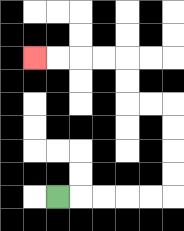{'start': '[2, 8]', 'end': '[1, 2]', 'path_directions': 'R,R,R,R,R,U,U,U,U,L,L,U,U,L,L,L,L', 'path_coordinates': '[[2, 8], [3, 8], [4, 8], [5, 8], [6, 8], [7, 8], [7, 7], [7, 6], [7, 5], [7, 4], [6, 4], [5, 4], [5, 3], [5, 2], [4, 2], [3, 2], [2, 2], [1, 2]]'}